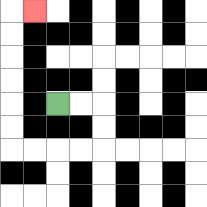{'start': '[2, 4]', 'end': '[1, 0]', 'path_directions': 'R,R,D,D,L,L,L,L,U,U,U,U,U,U,R', 'path_coordinates': '[[2, 4], [3, 4], [4, 4], [4, 5], [4, 6], [3, 6], [2, 6], [1, 6], [0, 6], [0, 5], [0, 4], [0, 3], [0, 2], [0, 1], [0, 0], [1, 0]]'}